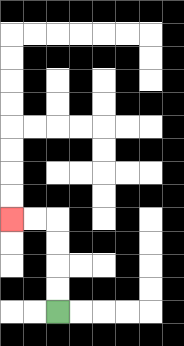{'start': '[2, 13]', 'end': '[0, 9]', 'path_directions': 'U,U,U,U,L,L', 'path_coordinates': '[[2, 13], [2, 12], [2, 11], [2, 10], [2, 9], [1, 9], [0, 9]]'}